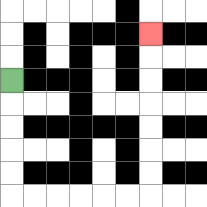{'start': '[0, 3]', 'end': '[6, 1]', 'path_directions': 'D,D,D,D,D,R,R,R,R,R,R,U,U,U,U,U,U,U', 'path_coordinates': '[[0, 3], [0, 4], [0, 5], [0, 6], [0, 7], [0, 8], [1, 8], [2, 8], [3, 8], [4, 8], [5, 8], [6, 8], [6, 7], [6, 6], [6, 5], [6, 4], [6, 3], [6, 2], [6, 1]]'}